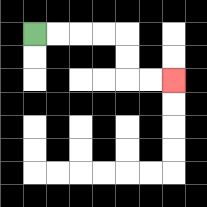{'start': '[1, 1]', 'end': '[7, 3]', 'path_directions': 'R,R,R,R,D,D,R,R', 'path_coordinates': '[[1, 1], [2, 1], [3, 1], [4, 1], [5, 1], [5, 2], [5, 3], [6, 3], [7, 3]]'}